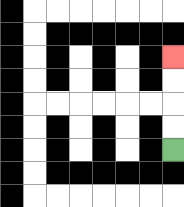{'start': '[7, 6]', 'end': '[7, 2]', 'path_directions': 'U,U,U,U', 'path_coordinates': '[[7, 6], [7, 5], [7, 4], [7, 3], [7, 2]]'}